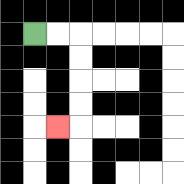{'start': '[1, 1]', 'end': '[2, 5]', 'path_directions': 'R,R,D,D,D,D,L', 'path_coordinates': '[[1, 1], [2, 1], [3, 1], [3, 2], [3, 3], [3, 4], [3, 5], [2, 5]]'}